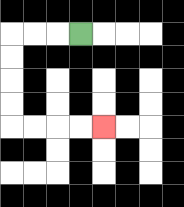{'start': '[3, 1]', 'end': '[4, 5]', 'path_directions': 'L,L,L,D,D,D,D,R,R,R,R', 'path_coordinates': '[[3, 1], [2, 1], [1, 1], [0, 1], [0, 2], [0, 3], [0, 4], [0, 5], [1, 5], [2, 5], [3, 5], [4, 5]]'}